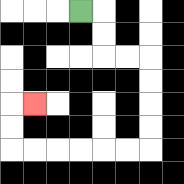{'start': '[3, 0]', 'end': '[1, 4]', 'path_directions': 'R,D,D,R,R,D,D,D,D,L,L,L,L,L,L,U,U,R', 'path_coordinates': '[[3, 0], [4, 0], [4, 1], [4, 2], [5, 2], [6, 2], [6, 3], [6, 4], [6, 5], [6, 6], [5, 6], [4, 6], [3, 6], [2, 6], [1, 6], [0, 6], [0, 5], [0, 4], [1, 4]]'}